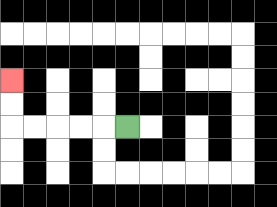{'start': '[5, 5]', 'end': '[0, 3]', 'path_directions': 'L,L,L,L,L,U,U', 'path_coordinates': '[[5, 5], [4, 5], [3, 5], [2, 5], [1, 5], [0, 5], [0, 4], [0, 3]]'}